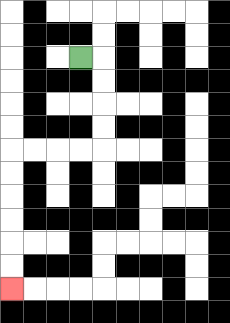{'start': '[3, 2]', 'end': '[0, 12]', 'path_directions': 'R,D,D,D,D,L,L,L,L,D,D,D,D,D,D', 'path_coordinates': '[[3, 2], [4, 2], [4, 3], [4, 4], [4, 5], [4, 6], [3, 6], [2, 6], [1, 6], [0, 6], [0, 7], [0, 8], [0, 9], [0, 10], [0, 11], [0, 12]]'}